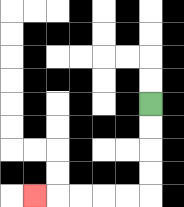{'start': '[6, 4]', 'end': '[1, 8]', 'path_directions': 'D,D,D,D,L,L,L,L,L', 'path_coordinates': '[[6, 4], [6, 5], [6, 6], [6, 7], [6, 8], [5, 8], [4, 8], [3, 8], [2, 8], [1, 8]]'}